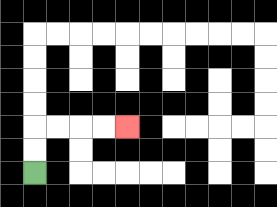{'start': '[1, 7]', 'end': '[5, 5]', 'path_directions': 'U,U,R,R,R,R', 'path_coordinates': '[[1, 7], [1, 6], [1, 5], [2, 5], [3, 5], [4, 5], [5, 5]]'}